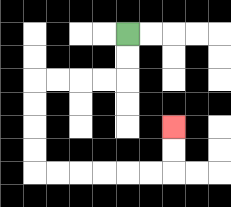{'start': '[5, 1]', 'end': '[7, 5]', 'path_directions': 'D,D,L,L,L,L,D,D,D,D,R,R,R,R,R,R,U,U', 'path_coordinates': '[[5, 1], [5, 2], [5, 3], [4, 3], [3, 3], [2, 3], [1, 3], [1, 4], [1, 5], [1, 6], [1, 7], [2, 7], [3, 7], [4, 7], [5, 7], [6, 7], [7, 7], [7, 6], [7, 5]]'}